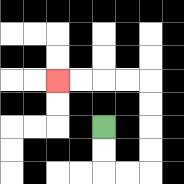{'start': '[4, 5]', 'end': '[2, 3]', 'path_directions': 'D,D,R,R,U,U,U,U,L,L,L,L', 'path_coordinates': '[[4, 5], [4, 6], [4, 7], [5, 7], [6, 7], [6, 6], [6, 5], [6, 4], [6, 3], [5, 3], [4, 3], [3, 3], [2, 3]]'}